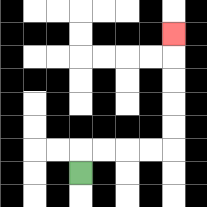{'start': '[3, 7]', 'end': '[7, 1]', 'path_directions': 'U,R,R,R,R,U,U,U,U,U', 'path_coordinates': '[[3, 7], [3, 6], [4, 6], [5, 6], [6, 6], [7, 6], [7, 5], [7, 4], [7, 3], [7, 2], [7, 1]]'}